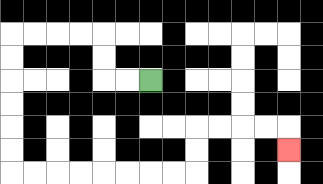{'start': '[6, 3]', 'end': '[12, 6]', 'path_directions': 'L,L,U,U,L,L,L,L,D,D,D,D,D,D,R,R,R,R,R,R,R,R,U,U,R,R,R,R,D', 'path_coordinates': '[[6, 3], [5, 3], [4, 3], [4, 2], [4, 1], [3, 1], [2, 1], [1, 1], [0, 1], [0, 2], [0, 3], [0, 4], [0, 5], [0, 6], [0, 7], [1, 7], [2, 7], [3, 7], [4, 7], [5, 7], [6, 7], [7, 7], [8, 7], [8, 6], [8, 5], [9, 5], [10, 5], [11, 5], [12, 5], [12, 6]]'}